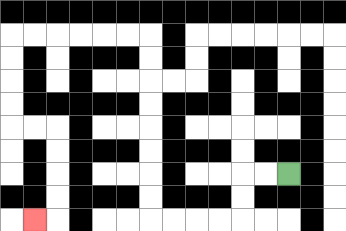{'start': '[12, 7]', 'end': '[1, 9]', 'path_directions': 'L,L,D,D,L,L,L,L,U,U,U,U,U,U,U,U,L,L,L,L,L,L,D,D,D,D,R,R,D,D,D,D,L', 'path_coordinates': '[[12, 7], [11, 7], [10, 7], [10, 8], [10, 9], [9, 9], [8, 9], [7, 9], [6, 9], [6, 8], [6, 7], [6, 6], [6, 5], [6, 4], [6, 3], [6, 2], [6, 1], [5, 1], [4, 1], [3, 1], [2, 1], [1, 1], [0, 1], [0, 2], [0, 3], [0, 4], [0, 5], [1, 5], [2, 5], [2, 6], [2, 7], [2, 8], [2, 9], [1, 9]]'}